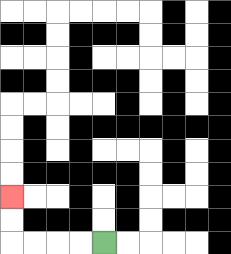{'start': '[4, 10]', 'end': '[0, 8]', 'path_directions': 'L,L,L,L,U,U', 'path_coordinates': '[[4, 10], [3, 10], [2, 10], [1, 10], [0, 10], [0, 9], [0, 8]]'}